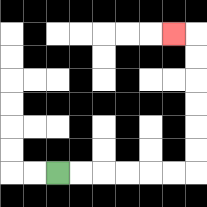{'start': '[2, 7]', 'end': '[7, 1]', 'path_directions': 'R,R,R,R,R,R,U,U,U,U,U,U,L', 'path_coordinates': '[[2, 7], [3, 7], [4, 7], [5, 7], [6, 7], [7, 7], [8, 7], [8, 6], [8, 5], [8, 4], [8, 3], [8, 2], [8, 1], [7, 1]]'}